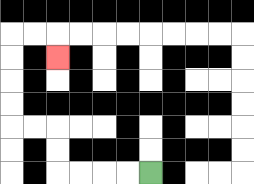{'start': '[6, 7]', 'end': '[2, 2]', 'path_directions': 'L,L,L,L,U,U,L,L,U,U,U,U,R,R,D', 'path_coordinates': '[[6, 7], [5, 7], [4, 7], [3, 7], [2, 7], [2, 6], [2, 5], [1, 5], [0, 5], [0, 4], [0, 3], [0, 2], [0, 1], [1, 1], [2, 1], [2, 2]]'}